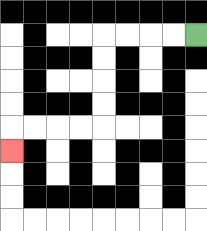{'start': '[8, 1]', 'end': '[0, 6]', 'path_directions': 'L,L,L,L,D,D,D,D,L,L,L,L,D', 'path_coordinates': '[[8, 1], [7, 1], [6, 1], [5, 1], [4, 1], [4, 2], [4, 3], [4, 4], [4, 5], [3, 5], [2, 5], [1, 5], [0, 5], [0, 6]]'}